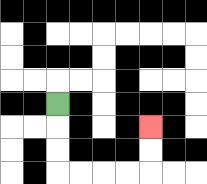{'start': '[2, 4]', 'end': '[6, 5]', 'path_directions': 'D,D,D,R,R,R,R,U,U', 'path_coordinates': '[[2, 4], [2, 5], [2, 6], [2, 7], [3, 7], [4, 7], [5, 7], [6, 7], [6, 6], [6, 5]]'}